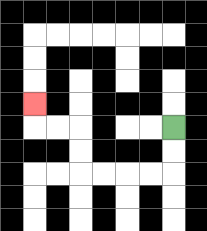{'start': '[7, 5]', 'end': '[1, 4]', 'path_directions': 'D,D,L,L,L,L,U,U,L,L,U', 'path_coordinates': '[[7, 5], [7, 6], [7, 7], [6, 7], [5, 7], [4, 7], [3, 7], [3, 6], [3, 5], [2, 5], [1, 5], [1, 4]]'}